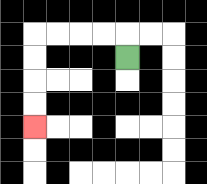{'start': '[5, 2]', 'end': '[1, 5]', 'path_directions': 'U,L,L,L,L,D,D,D,D', 'path_coordinates': '[[5, 2], [5, 1], [4, 1], [3, 1], [2, 1], [1, 1], [1, 2], [1, 3], [1, 4], [1, 5]]'}